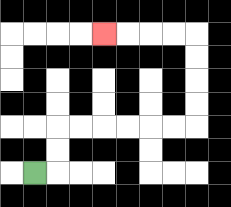{'start': '[1, 7]', 'end': '[4, 1]', 'path_directions': 'R,U,U,R,R,R,R,R,R,U,U,U,U,L,L,L,L', 'path_coordinates': '[[1, 7], [2, 7], [2, 6], [2, 5], [3, 5], [4, 5], [5, 5], [6, 5], [7, 5], [8, 5], [8, 4], [8, 3], [8, 2], [8, 1], [7, 1], [6, 1], [5, 1], [4, 1]]'}